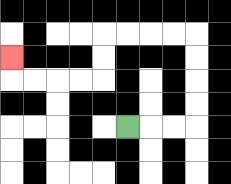{'start': '[5, 5]', 'end': '[0, 2]', 'path_directions': 'R,R,R,U,U,U,U,L,L,L,L,D,D,L,L,L,L,U', 'path_coordinates': '[[5, 5], [6, 5], [7, 5], [8, 5], [8, 4], [8, 3], [8, 2], [8, 1], [7, 1], [6, 1], [5, 1], [4, 1], [4, 2], [4, 3], [3, 3], [2, 3], [1, 3], [0, 3], [0, 2]]'}